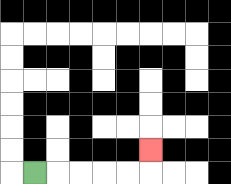{'start': '[1, 7]', 'end': '[6, 6]', 'path_directions': 'R,R,R,R,R,U', 'path_coordinates': '[[1, 7], [2, 7], [3, 7], [4, 7], [5, 7], [6, 7], [6, 6]]'}